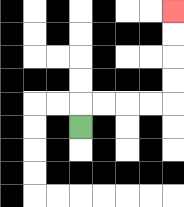{'start': '[3, 5]', 'end': '[7, 0]', 'path_directions': 'U,R,R,R,R,U,U,U,U', 'path_coordinates': '[[3, 5], [3, 4], [4, 4], [5, 4], [6, 4], [7, 4], [7, 3], [7, 2], [7, 1], [7, 0]]'}